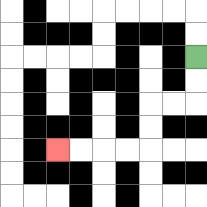{'start': '[8, 2]', 'end': '[2, 6]', 'path_directions': 'D,D,L,L,D,D,L,L,L,L', 'path_coordinates': '[[8, 2], [8, 3], [8, 4], [7, 4], [6, 4], [6, 5], [6, 6], [5, 6], [4, 6], [3, 6], [2, 6]]'}